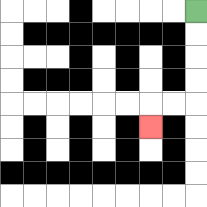{'start': '[8, 0]', 'end': '[6, 5]', 'path_directions': 'D,D,D,D,L,L,D', 'path_coordinates': '[[8, 0], [8, 1], [8, 2], [8, 3], [8, 4], [7, 4], [6, 4], [6, 5]]'}